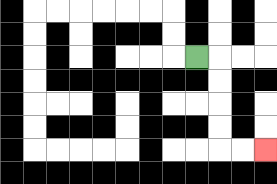{'start': '[8, 2]', 'end': '[11, 6]', 'path_directions': 'R,D,D,D,D,R,R', 'path_coordinates': '[[8, 2], [9, 2], [9, 3], [9, 4], [9, 5], [9, 6], [10, 6], [11, 6]]'}